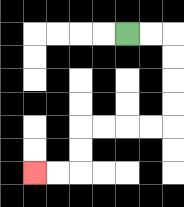{'start': '[5, 1]', 'end': '[1, 7]', 'path_directions': 'R,R,D,D,D,D,L,L,L,L,D,D,L,L', 'path_coordinates': '[[5, 1], [6, 1], [7, 1], [7, 2], [7, 3], [7, 4], [7, 5], [6, 5], [5, 5], [4, 5], [3, 5], [3, 6], [3, 7], [2, 7], [1, 7]]'}